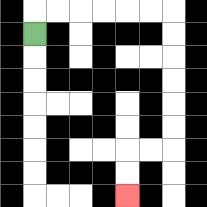{'start': '[1, 1]', 'end': '[5, 8]', 'path_directions': 'U,R,R,R,R,R,R,D,D,D,D,D,D,L,L,D,D', 'path_coordinates': '[[1, 1], [1, 0], [2, 0], [3, 0], [4, 0], [5, 0], [6, 0], [7, 0], [7, 1], [7, 2], [7, 3], [7, 4], [7, 5], [7, 6], [6, 6], [5, 6], [5, 7], [5, 8]]'}